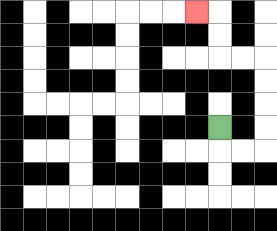{'start': '[9, 5]', 'end': '[8, 0]', 'path_directions': 'D,R,R,U,U,U,U,L,L,U,U,L', 'path_coordinates': '[[9, 5], [9, 6], [10, 6], [11, 6], [11, 5], [11, 4], [11, 3], [11, 2], [10, 2], [9, 2], [9, 1], [9, 0], [8, 0]]'}